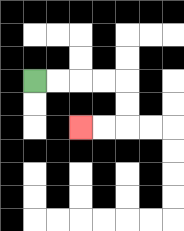{'start': '[1, 3]', 'end': '[3, 5]', 'path_directions': 'R,R,R,R,D,D,L,L', 'path_coordinates': '[[1, 3], [2, 3], [3, 3], [4, 3], [5, 3], [5, 4], [5, 5], [4, 5], [3, 5]]'}